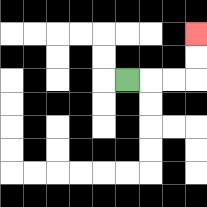{'start': '[5, 3]', 'end': '[8, 1]', 'path_directions': 'R,R,R,U,U', 'path_coordinates': '[[5, 3], [6, 3], [7, 3], [8, 3], [8, 2], [8, 1]]'}